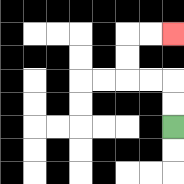{'start': '[7, 5]', 'end': '[7, 1]', 'path_directions': 'U,U,L,L,U,U,R,R', 'path_coordinates': '[[7, 5], [7, 4], [7, 3], [6, 3], [5, 3], [5, 2], [5, 1], [6, 1], [7, 1]]'}